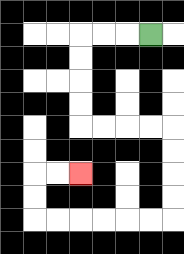{'start': '[6, 1]', 'end': '[3, 7]', 'path_directions': 'L,L,L,D,D,D,D,R,R,R,R,D,D,D,D,L,L,L,L,L,L,U,U,R,R', 'path_coordinates': '[[6, 1], [5, 1], [4, 1], [3, 1], [3, 2], [3, 3], [3, 4], [3, 5], [4, 5], [5, 5], [6, 5], [7, 5], [7, 6], [7, 7], [7, 8], [7, 9], [6, 9], [5, 9], [4, 9], [3, 9], [2, 9], [1, 9], [1, 8], [1, 7], [2, 7], [3, 7]]'}